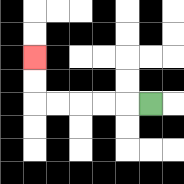{'start': '[6, 4]', 'end': '[1, 2]', 'path_directions': 'L,L,L,L,L,U,U', 'path_coordinates': '[[6, 4], [5, 4], [4, 4], [3, 4], [2, 4], [1, 4], [1, 3], [1, 2]]'}